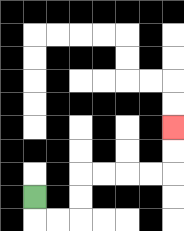{'start': '[1, 8]', 'end': '[7, 5]', 'path_directions': 'D,R,R,U,U,R,R,R,R,U,U', 'path_coordinates': '[[1, 8], [1, 9], [2, 9], [3, 9], [3, 8], [3, 7], [4, 7], [5, 7], [6, 7], [7, 7], [7, 6], [7, 5]]'}